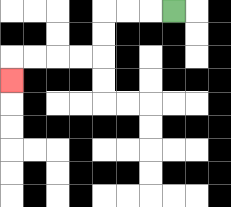{'start': '[7, 0]', 'end': '[0, 3]', 'path_directions': 'L,L,L,D,D,L,L,L,L,D', 'path_coordinates': '[[7, 0], [6, 0], [5, 0], [4, 0], [4, 1], [4, 2], [3, 2], [2, 2], [1, 2], [0, 2], [0, 3]]'}